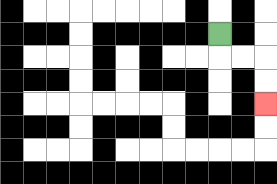{'start': '[9, 1]', 'end': '[11, 4]', 'path_directions': 'D,R,R,D,D', 'path_coordinates': '[[9, 1], [9, 2], [10, 2], [11, 2], [11, 3], [11, 4]]'}